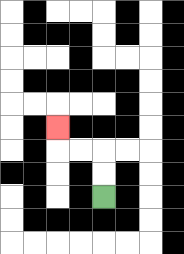{'start': '[4, 8]', 'end': '[2, 5]', 'path_directions': 'U,U,L,L,U', 'path_coordinates': '[[4, 8], [4, 7], [4, 6], [3, 6], [2, 6], [2, 5]]'}